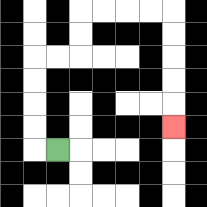{'start': '[2, 6]', 'end': '[7, 5]', 'path_directions': 'L,U,U,U,U,R,R,U,U,R,R,R,R,D,D,D,D,D', 'path_coordinates': '[[2, 6], [1, 6], [1, 5], [1, 4], [1, 3], [1, 2], [2, 2], [3, 2], [3, 1], [3, 0], [4, 0], [5, 0], [6, 0], [7, 0], [7, 1], [7, 2], [7, 3], [7, 4], [7, 5]]'}